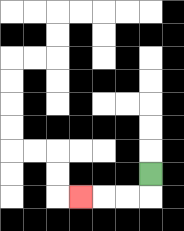{'start': '[6, 7]', 'end': '[3, 8]', 'path_directions': 'D,L,L,L', 'path_coordinates': '[[6, 7], [6, 8], [5, 8], [4, 8], [3, 8]]'}